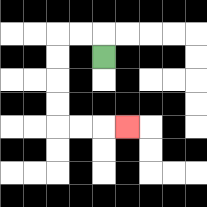{'start': '[4, 2]', 'end': '[5, 5]', 'path_directions': 'U,L,L,D,D,D,D,R,R,R', 'path_coordinates': '[[4, 2], [4, 1], [3, 1], [2, 1], [2, 2], [2, 3], [2, 4], [2, 5], [3, 5], [4, 5], [5, 5]]'}